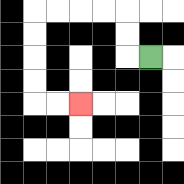{'start': '[6, 2]', 'end': '[3, 4]', 'path_directions': 'L,U,U,L,L,L,L,D,D,D,D,R,R', 'path_coordinates': '[[6, 2], [5, 2], [5, 1], [5, 0], [4, 0], [3, 0], [2, 0], [1, 0], [1, 1], [1, 2], [1, 3], [1, 4], [2, 4], [3, 4]]'}